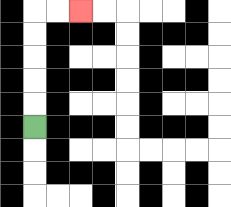{'start': '[1, 5]', 'end': '[3, 0]', 'path_directions': 'U,U,U,U,U,R,R', 'path_coordinates': '[[1, 5], [1, 4], [1, 3], [1, 2], [1, 1], [1, 0], [2, 0], [3, 0]]'}